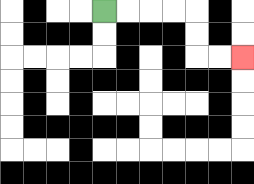{'start': '[4, 0]', 'end': '[10, 2]', 'path_directions': 'R,R,R,R,D,D,R,R', 'path_coordinates': '[[4, 0], [5, 0], [6, 0], [7, 0], [8, 0], [8, 1], [8, 2], [9, 2], [10, 2]]'}